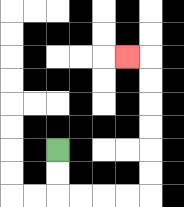{'start': '[2, 6]', 'end': '[5, 2]', 'path_directions': 'D,D,R,R,R,R,U,U,U,U,U,U,L', 'path_coordinates': '[[2, 6], [2, 7], [2, 8], [3, 8], [4, 8], [5, 8], [6, 8], [6, 7], [6, 6], [6, 5], [6, 4], [6, 3], [6, 2], [5, 2]]'}